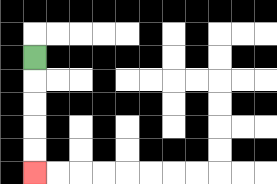{'start': '[1, 2]', 'end': '[1, 7]', 'path_directions': 'D,D,D,D,D', 'path_coordinates': '[[1, 2], [1, 3], [1, 4], [1, 5], [1, 6], [1, 7]]'}